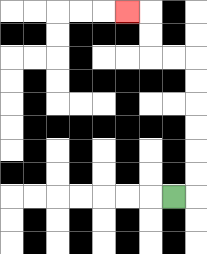{'start': '[7, 8]', 'end': '[5, 0]', 'path_directions': 'R,U,U,U,U,U,U,L,L,U,U,L', 'path_coordinates': '[[7, 8], [8, 8], [8, 7], [8, 6], [8, 5], [8, 4], [8, 3], [8, 2], [7, 2], [6, 2], [6, 1], [6, 0], [5, 0]]'}